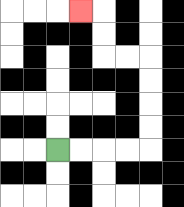{'start': '[2, 6]', 'end': '[3, 0]', 'path_directions': 'R,R,R,R,U,U,U,U,L,L,U,U,L', 'path_coordinates': '[[2, 6], [3, 6], [4, 6], [5, 6], [6, 6], [6, 5], [6, 4], [6, 3], [6, 2], [5, 2], [4, 2], [4, 1], [4, 0], [3, 0]]'}